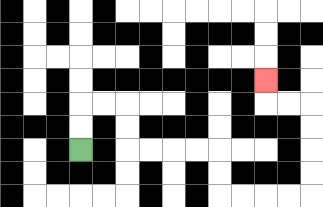{'start': '[3, 6]', 'end': '[11, 3]', 'path_directions': 'U,U,R,R,D,D,R,R,R,R,D,D,R,R,R,R,U,U,U,U,L,L,U', 'path_coordinates': '[[3, 6], [3, 5], [3, 4], [4, 4], [5, 4], [5, 5], [5, 6], [6, 6], [7, 6], [8, 6], [9, 6], [9, 7], [9, 8], [10, 8], [11, 8], [12, 8], [13, 8], [13, 7], [13, 6], [13, 5], [13, 4], [12, 4], [11, 4], [11, 3]]'}